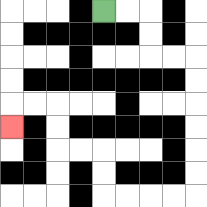{'start': '[4, 0]', 'end': '[0, 5]', 'path_directions': 'R,R,D,D,R,R,D,D,D,D,D,D,L,L,L,L,U,U,L,L,U,U,L,L,D', 'path_coordinates': '[[4, 0], [5, 0], [6, 0], [6, 1], [6, 2], [7, 2], [8, 2], [8, 3], [8, 4], [8, 5], [8, 6], [8, 7], [8, 8], [7, 8], [6, 8], [5, 8], [4, 8], [4, 7], [4, 6], [3, 6], [2, 6], [2, 5], [2, 4], [1, 4], [0, 4], [0, 5]]'}